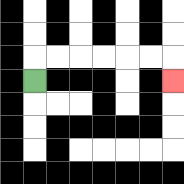{'start': '[1, 3]', 'end': '[7, 3]', 'path_directions': 'U,R,R,R,R,R,R,D', 'path_coordinates': '[[1, 3], [1, 2], [2, 2], [3, 2], [4, 2], [5, 2], [6, 2], [7, 2], [7, 3]]'}